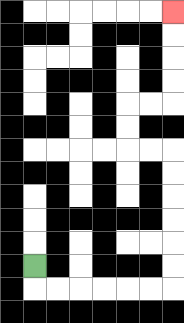{'start': '[1, 11]', 'end': '[7, 0]', 'path_directions': 'D,R,R,R,R,R,R,U,U,U,U,U,U,L,L,U,U,R,R,U,U,U,U', 'path_coordinates': '[[1, 11], [1, 12], [2, 12], [3, 12], [4, 12], [5, 12], [6, 12], [7, 12], [7, 11], [7, 10], [7, 9], [7, 8], [7, 7], [7, 6], [6, 6], [5, 6], [5, 5], [5, 4], [6, 4], [7, 4], [7, 3], [7, 2], [7, 1], [7, 0]]'}